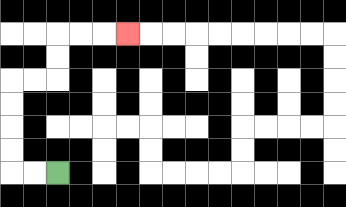{'start': '[2, 7]', 'end': '[5, 1]', 'path_directions': 'L,L,U,U,U,U,R,R,U,U,R,R,R', 'path_coordinates': '[[2, 7], [1, 7], [0, 7], [0, 6], [0, 5], [0, 4], [0, 3], [1, 3], [2, 3], [2, 2], [2, 1], [3, 1], [4, 1], [5, 1]]'}